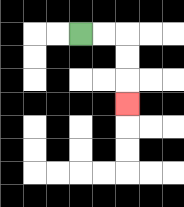{'start': '[3, 1]', 'end': '[5, 4]', 'path_directions': 'R,R,D,D,D', 'path_coordinates': '[[3, 1], [4, 1], [5, 1], [5, 2], [5, 3], [5, 4]]'}